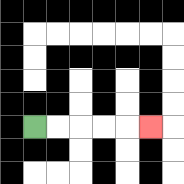{'start': '[1, 5]', 'end': '[6, 5]', 'path_directions': 'R,R,R,R,R', 'path_coordinates': '[[1, 5], [2, 5], [3, 5], [4, 5], [5, 5], [6, 5]]'}